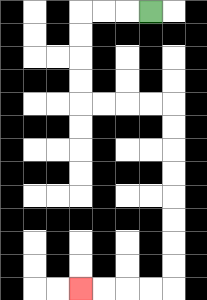{'start': '[6, 0]', 'end': '[3, 12]', 'path_directions': 'L,L,L,D,D,D,D,R,R,R,R,D,D,D,D,D,D,D,D,L,L,L,L', 'path_coordinates': '[[6, 0], [5, 0], [4, 0], [3, 0], [3, 1], [3, 2], [3, 3], [3, 4], [4, 4], [5, 4], [6, 4], [7, 4], [7, 5], [7, 6], [7, 7], [7, 8], [7, 9], [7, 10], [7, 11], [7, 12], [6, 12], [5, 12], [4, 12], [3, 12]]'}